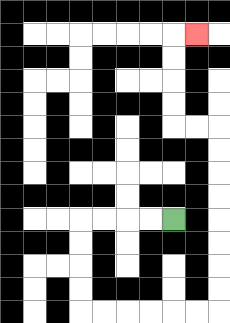{'start': '[7, 9]', 'end': '[8, 1]', 'path_directions': 'L,L,L,L,D,D,D,D,R,R,R,R,R,R,U,U,U,U,U,U,U,U,L,L,U,U,U,U,R', 'path_coordinates': '[[7, 9], [6, 9], [5, 9], [4, 9], [3, 9], [3, 10], [3, 11], [3, 12], [3, 13], [4, 13], [5, 13], [6, 13], [7, 13], [8, 13], [9, 13], [9, 12], [9, 11], [9, 10], [9, 9], [9, 8], [9, 7], [9, 6], [9, 5], [8, 5], [7, 5], [7, 4], [7, 3], [7, 2], [7, 1], [8, 1]]'}